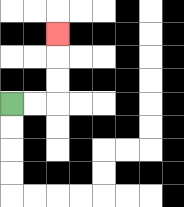{'start': '[0, 4]', 'end': '[2, 1]', 'path_directions': 'R,R,U,U,U', 'path_coordinates': '[[0, 4], [1, 4], [2, 4], [2, 3], [2, 2], [2, 1]]'}